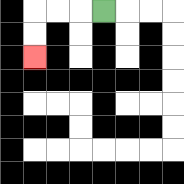{'start': '[4, 0]', 'end': '[1, 2]', 'path_directions': 'L,L,L,D,D', 'path_coordinates': '[[4, 0], [3, 0], [2, 0], [1, 0], [1, 1], [1, 2]]'}